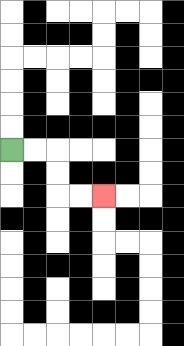{'start': '[0, 6]', 'end': '[4, 8]', 'path_directions': 'R,R,D,D,R,R', 'path_coordinates': '[[0, 6], [1, 6], [2, 6], [2, 7], [2, 8], [3, 8], [4, 8]]'}